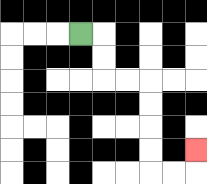{'start': '[3, 1]', 'end': '[8, 6]', 'path_directions': 'R,D,D,R,R,D,D,D,D,R,R,U', 'path_coordinates': '[[3, 1], [4, 1], [4, 2], [4, 3], [5, 3], [6, 3], [6, 4], [6, 5], [6, 6], [6, 7], [7, 7], [8, 7], [8, 6]]'}